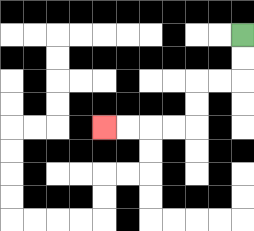{'start': '[10, 1]', 'end': '[4, 5]', 'path_directions': 'D,D,L,L,D,D,L,L,L,L', 'path_coordinates': '[[10, 1], [10, 2], [10, 3], [9, 3], [8, 3], [8, 4], [8, 5], [7, 5], [6, 5], [5, 5], [4, 5]]'}